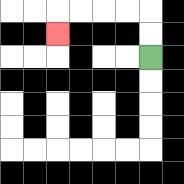{'start': '[6, 2]', 'end': '[2, 1]', 'path_directions': 'U,U,L,L,L,L,D', 'path_coordinates': '[[6, 2], [6, 1], [6, 0], [5, 0], [4, 0], [3, 0], [2, 0], [2, 1]]'}